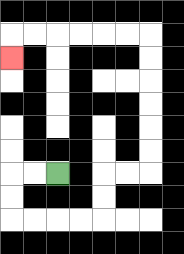{'start': '[2, 7]', 'end': '[0, 2]', 'path_directions': 'L,L,D,D,R,R,R,R,U,U,R,R,U,U,U,U,U,U,L,L,L,L,L,L,D', 'path_coordinates': '[[2, 7], [1, 7], [0, 7], [0, 8], [0, 9], [1, 9], [2, 9], [3, 9], [4, 9], [4, 8], [4, 7], [5, 7], [6, 7], [6, 6], [6, 5], [6, 4], [6, 3], [6, 2], [6, 1], [5, 1], [4, 1], [3, 1], [2, 1], [1, 1], [0, 1], [0, 2]]'}